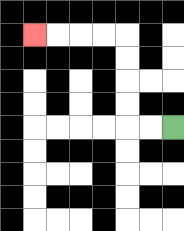{'start': '[7, 5]', 'end': '[1, 1]', 'path_directions': 'L,L,U,U,U,U,L,L,L,L', 'path_coordinates': '[[7, 5], [6, 5], [5, 5], [5, 4], [5, 3], [5, 2], [5, 1], [4, 1], [3, 1], [2, 1], [1, 1]]'}